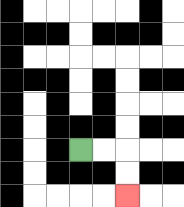{'start': '[3, 6]', 'end': '[5, 8]', 'path_directions': 'R,R,D,D', 'path_coordinates': '[[3, 6], [4, 6], [5, 6], [5, 7], [5, 8]]'}